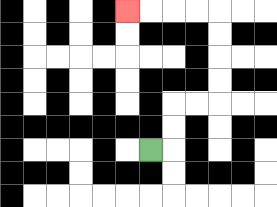{'start': '[6, 6]', 'end': '[5, 0]', 'path_directions': 'R,U,U,R,R,U,U,U,U,L,L,L,L', 'path_coordinates': '[[6, 6], [7, 6], [7, 5], [7, 4], [8, 4], [9, 4], [9, 3], [9, 2], [9, 1], [9, 0], [8, 0], [7, 0], [6, 0], [5, 0]]'}